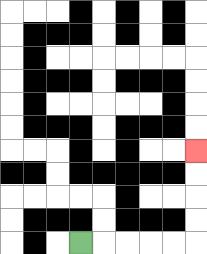{'start': '[3, 10]', 'end': '[8, 6]', 'path_directions': 'R,R,R,R,R,U,U,U,U', 'path_coordinates': '[[3, 10], [4, 10], [5, 10], [6, 10], [7, 10], [8, 10], [8, 9], [8, 8], [8, 7], [8, 6]]'}